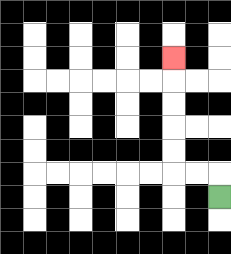{'start': '[9, 8]', 'end': '[7, 2]', 'path_directions': 'U,L,L,U,U,U,U,U', 'path_coordinates': '[[9, 8], [9, 7], [8, 7], [7, 7], [7, 6], [7, 5], [7, 4], [7, 3], [7, 2]]'}